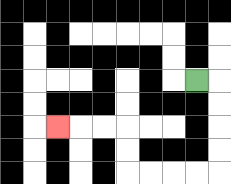{'start': '[8, 3]', 'end': '[2, 5]', 'path_directions': 'R,D,D,D,D,L,L,L,L,U,U,L,L,L', 'path_coordinates': '[[8, 3], [9, 3], [9, 4], [9, 5], [9, 6], [9, 7], [8, 7], [7, 7], [6, 7], [5, 7], [5, 6], [5, 5], [4, 5], [3, 5], [2, 5]]'}